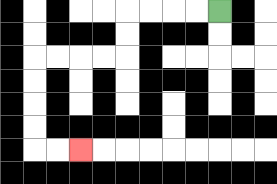{'start': '[9, 0]', 'end': '[3, 6]', 'path_directions': 'L,L,L,L,D,D,L,L,L,L,D,D,D,D,R,R', 'path_coordinates': '[[9, 0], [8, 0], [7, 0], [6, 0], [5, 0], [5, 1], [5, 2], [4, 2], [3, 2], [2, 2], [1, 2], [1, 3], [1, 4], [1, 5], [1, 6], [2, 6], [3, 6]]'}